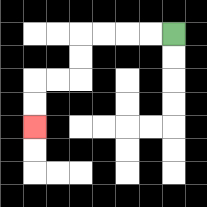{'start': '[7, 1]', 'end': '[1, 5]', 'path_directions': 'L,L,L,L,D,D,L,L,D,D', 'path_coordinates': '[[7, 1], [6, 1], [5, 1], [4, 1], [3, 1], [3, 2], [3, 3], [2, 3], [1, 3], [1, 4], [1, 5]]'}